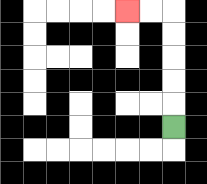{'start': '[7, 5]', 'end': '[5, 0]', 'path_directions': 'U,U,U,U,U,L,L', 'path_coordinates': '[[7, 5], [7, 4], [7, 3], [7, 2], [7, 1], [7, 0], [6, 0], [5, 0]]'}